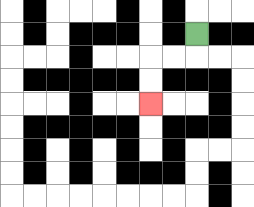{'start': '[8, 1]', 'end': '[6, 4]', 'path_directions': 'D,L,L,D,D', 'path_coordinates': '[[8, 1], [8, 2], [7, 2], [6, 2], [6, 3], [6, 4]]'}